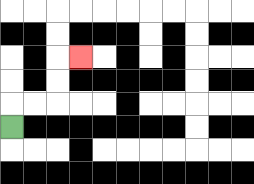{'start': '[0, 5]', 'end': '[3, 2]', 'path_directions': 'U,R,R,U,U,R', 'path_coordinates': '[[0, 5], [0, 4], [1, 4], [2, 4], [2, 3], [2, 2], [3, 2]]'}